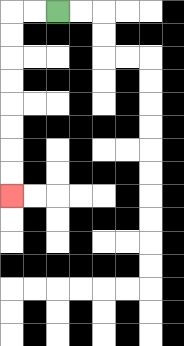{'start': '[2, 0]', 'end': '[0, 8]', 'path_directions': 'L,L,D,D,D,D,D,D,D,D', 'path_coordinates': '[[2, 0], [1, 0], [0, 0], [0, 1], [0, 2], [0, 3], [0, 4], [0, 5], [0, 6], [0, 7], [0, 8]]'}